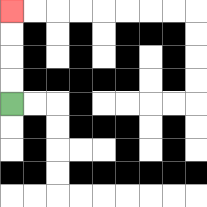{'start': '[0, 4]', 'end': '[0, 0]', 'path_directions': 'U,U,U,U', 'path_coordinates': '[[0, 4], [0, 3], [0, 2], [0, 1], [0, 0]]'}